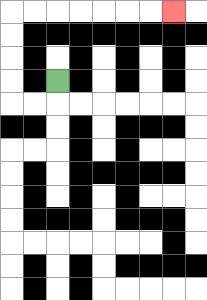{'start': '[2, 3]', 'end': '[7, 0]', 'path_directions': 'D,L,L,U,U,U,U,R,R,R,R,R,R,R', 'path_coordinates': '[[2, 3], [2, 4], [1, 4], [0, 4], [0, 3], [0, 2], [0, 1], [0, 0], [1, 0], [2, 0], [3, 0], [4, 0], [5, 0], [6, 0], [7, 0]]'}